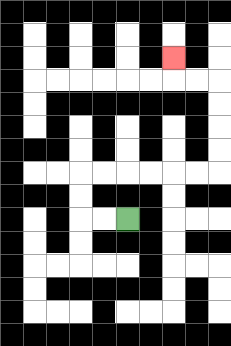{'start': '[5, 9]', 'end': '[7, 2]', 'path_directions': 'L,L,U,U,R,R,R,R,R,R,U,U,U,U,L,L,U', 'path_coordinates': '[[5, 9], [4, 9], [3, 9], [3, 8], [3, 7], [4, 7], [5, 7], [6, 7], [7, 7], [8, 7], [9, 7], [9, 6], [9, 5], [9, 4], [9, 3], [8, 3], [7, 3], [7, 2]]'}